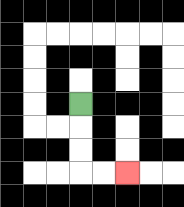{'start': '[3, 4]', 'end': '[5, 7]', 'path_directions': 'D,D,D,R,R', 'path_coordinates': '[[3, 4], [3, 5], [3, 6], [3, 7], [4, 7], [5, 7]]'}